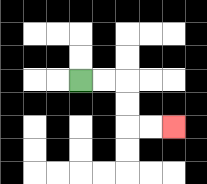{'start': '[3, 3]', 'end': '[7, 5]', 'path_directions': 'R,R,D,D,R,R', 'path_coordinates': '[[3, 3], [4, 3], [5, 3], [5, 4], [5, 5], [6, 5], [7, 5]]'}